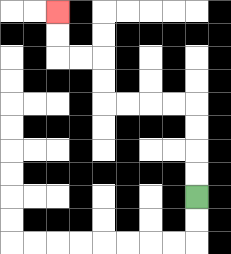{'start': '[8, 8]', 'end': '[2, 0]', 'path_directions': 'U,U,U,U,L,L,L,L,U,U,L,L,U,U', 'path_coordinates': '[[8, 8], [8, 7], [8, 6], [8, 5], [8, 4], [7, 4], [6, 4], [5, 4], [4, 4], [4, 3], [4, 2], [3, 2], [2, 2], [2, 1], [2, 0]]'}